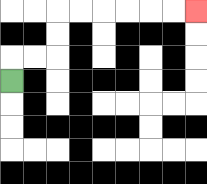{'start': '[0, 3]', 'end': '[8, 0]', 'path_directions': 'U,R,R,U,U,R,R,R,R,R,R', 'path_coordinates': '[[0, 3], [0, 2], [1, 2], [2, 2], [2, 1], [2, 0], [3, 0], [4, 0], [5, 0], [6, 0], [7, 0], [8, 0]]'}